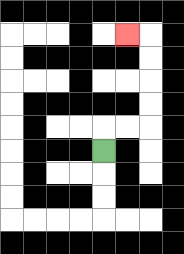{'start': '[4, 6]', 'end': '[5, 1]', 'path_directions': 'U,R,R,U,U,U,U,L', 'path_coordinates': '[[4, 6], [4, 5], [5, 5], [6, 5], [6, 4], [6, 3], [6, 2], [6, 1], [5, 1]]'}